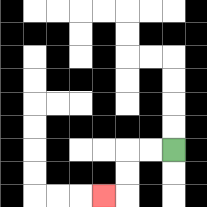{'start': '[7, 6]', 'end': '[4, 8]', 'path_directions': 'L,L,D,D,L', 'path_coordinates': '[[7, 6], [6, 6], [5, 6], [5, 7], [5, 8], [4, 8]]'}